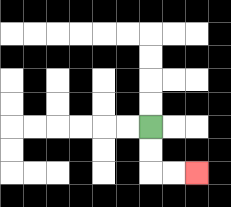{'start': '[6, 5]', 'end': '[8, 7]', 'path_directions': 'D,D,R,R', 'path_coordinates': '[[6, 5], [6, 6], [6, 7], [7, 7], [8, 7]]'}